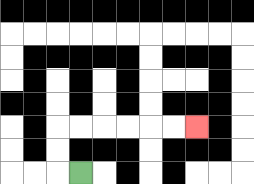{'start': '[3, 7]', 'end': '[8, 5]', 'path_directions': 'L,U,U,R,R,R,R,R,R', 'path_coordinates': '[[3, 7], [2, 7], [2, 6], [2, 5], [3, 5], [4, 5], [5, 5], [6, 5], [7, 5], [8, 5]]'}